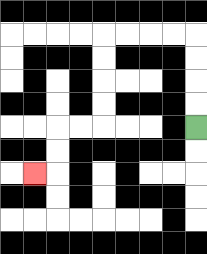{'start': '[8, 5]', 'end': '[1, 7]', 'path_directions': 'U,U,U,U,L,L,L,L,D,D,D,D,L,L,D,D,L', 'path_coordinates': '[[8, 5], [8, 4], [8, 3], [8, 2], [8, 1], [7, 1], [6, 1], [5, 1], [4, 1], [4, 2], [4, 3], [4, 4], [4, 5], [3, 5], [2, 5], [2, 6], [2, 7], [1, 7]]'}